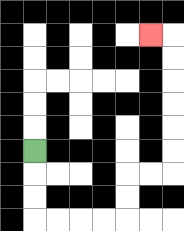{'start': '[1, 6]', 'end': '[6, 1]', 'path_directions': 'D,D,D,R,R,R,R,U,U,R,R,U,U,U,U,U,U,L', 'path_coordinates': '[[1, 6], [1, 7], [1, 8], [1, 9], [2, 9], [3, 9], [4, 9], [5, 9], [5, 8], [5, 7], [6, 7], [7, 7], [7, 6], [7, 5], [7, 4], [7, 3], [7, 2], [7, 1], [6, 1]]'}